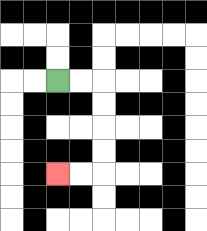{'start': '[2, 3]', 'end': '[2, 7]', 'path_directions': 'R,R,D,D,D,D,L,L', 'path_coordinates': '[[2, 3], [3, 3], [4, 3], [4, 4], [4, 5], [4, 6], [4, 7], [3, 7], [2, 7]]'}